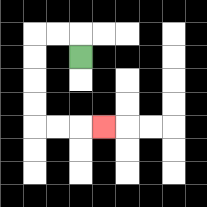{'start': '[3, 2]', 'end': '[4, 5]', 'path_directions': 'U,L,L,D,D,D,D,R,R,R', 'path_coordinates': '[[3, 2], [3, 1], [2, 1], [1, 1], [1, 2], [1, 3], [1, 4], [1, 5], [2, 5], [3, 5], [4, 5]]'}